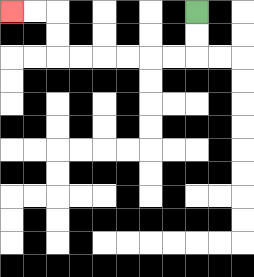{'start': '[8, 0]', 'end': '[0, 0]', 'path_directions': 'D,D,L,L,L,L,L,L,U,U,L,L', 'path_coordinates': '[[8, 0], [8, 1], [8, 2], [7, 2], [6, 2], [5, 2], [4, 2], [3, 2], [2, 2], [2, 1], [2, 0], [1, 0], [0, 0]]'}